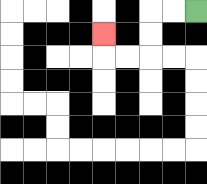{'start': '[8, 0]', 'end': '[4, 1]', 'path_directions': 'L,L,D,D,L,L,U', 'path_coordinates': '[[8, 0], [7, 0], [6, 0], [6, 1], [6, 2], [5, 2], [4, 2], [4, 1]]'}